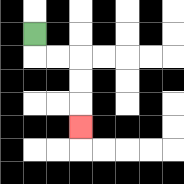{'start': '[1, 1]', 'end': '[3, 5]', 'path_directions': 'D,R,R,D,D,D', 'path_coordinates': '[[1, 1], [1, 2], [2, 2], [3, 2], [3, 3], [3, 4], [3, 5]]'}